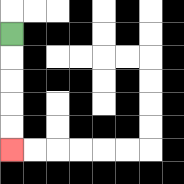{'start': '[0, 1]', 'end': '[0, 6]', 'path_directions': 'D,D,D,D,D', 'path_coordinates': '[[0, 1], [0, 2], [0, 3], [0, 4], [0, 5], [0, 6]]'}